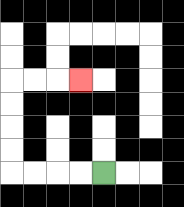{'start': '[4, 7]', 'end': '[3, 3]', 'path_directions': 'L,L,L,L,U,U,U,U,R,R,R', 'path_coordinates': '[[4, 7], [3, 7], [2, 7], [1, 7], [0, 7], [0, 6], [0, 5], [0, 4], [0, 3], [1, 3], [2, 3], [3, 3]]'}